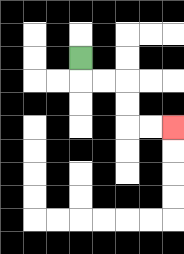{'start': '[3, 2]', 'end': '[7, 5]', 'path_directions': 'D,R,R,D,D,R,R', 'path_coordinates': '[[3, 2], [3, 3], [4, 3], [5, 3], [5, 4], [5, 5], [6, 5], [7, 5]]'}